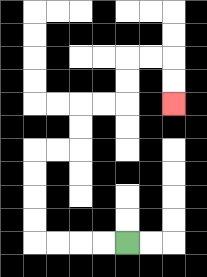{'start': '[5, 10]', 'end': '[7, 4]', 'path_directions': 'L,L,L,L,U,U,U,U,R,R,U,U,R,R,U,U,R,R,D,D', 'path_coordinates': '[[5, 10], [4, 10], [3, 10], [2, 10], [1, 10], [1, 9], [1, 8], [1, 7], [1, 6], [2, 6], [3, 6], [3, 5], [3, 4], [4, 4], [5, 4], [5, 3], [5, 2], [6, 2], [7, 2], [7, 3], [7, 4]]'}